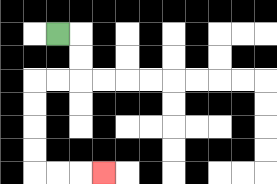{'start': '[2, 1]', 'end': '[4, 7]', 'path_directions': 'R,D,D,L,L,D,D,D,D,R,R,R', 'path_coordinates': '[[2, 1], [3, 1], [3, 2], [3, 3], [2, 3], [1, 3], [1, 4], [1, 5], [1, 6], [1, 7], [2, 7], [3, 7], [4, 7]]'}